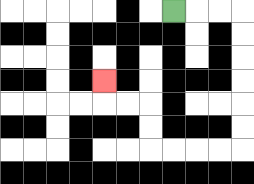{'start': '[7, 0]', 'end': '[4, 3]', 'path_directions': 'R,R,R,D,D,D,D,D,D,L,L,L,L,U,U,L,L,U', 'path_coordinates': '[[7, 0], [8, 0], [9, 0], [10, 0], [10, 1], [10, 2], [10, 3], [10, 4], [10, 5], [10, 6], [9, 6], [8, 6], [7, 6], [6, 6], [6, 5], [6, 4], [5, 4], [4, 4], [4, 3]]'}